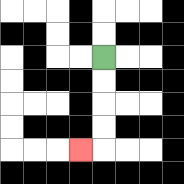{'start': '[4, 2]', 'end': '[3, 6]', 'path_directions': 'D,D,D,D,L', 'path_coordinates': '[[4, 2], [4, 3], [4, 4], [4, 5], [4, 6], [3, 6]]'}